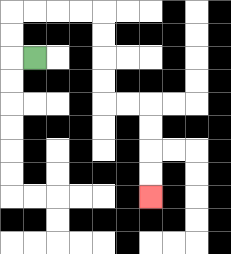{'start': '[1, 2]', 'end': '[6, 8]', 'path_directions': 'L,U,U,R,R,R,R,D,D,D,D,R,R,D,D,D,D', 'path_coordinates': '[[1, 2], [0, 2], [0, 1], [0, 0], [1, 0], [2, 0], [3, 0], [4, 0], [4, 1], [4, 2], [4, 3], [4, 4], [5, 4], [6, 4], [6, 5], [6, 6], [6, 7], [6, 8]]'}